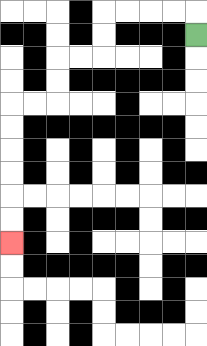{'start': '[8, 1]', 'end': '[0, 10]', 'path_directions': 'U,L,L,L,L,D,D,L,L,D,D,L,L,D,D,D,D,D,D', 'path_coordinates': '[[8, 1], [8, 0], [7, 0], [6, 0], [5, 0], [4, 0], [4, 1], [4, 2], [3, 2], [2, 2], [2, 3], [2, 4], [1, 4], [0, 4], [0, 5], [0, 6], [0, 7], [0, 8], [0, 9], [0, 10]]'}